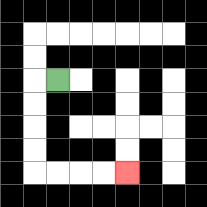{'start': '[2, 3]', 'end': '[5, 7]', 'path_directions': 'L,D,D,D,D,R,R,R,R', 'path_coordinates': '[[2, 3], [1, 3], [1, 4], [1, 5], [1, 6], [1, 7], [2, 7], [3, 7], [4, 7], [5, 7]]'}